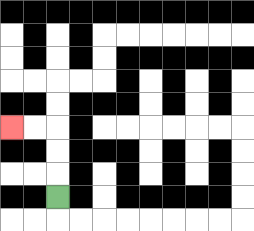{'start': '[2, 8]', 'end': '[0, 5]', 'path_directions': 'U,U,U,L,L', 'path_coordinates': '[[2, 8], [2, 7], [2, 6], [2, 5], [1, 5], [0, 5]]'}